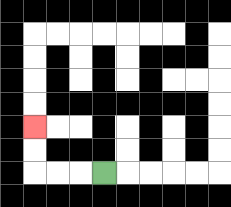{'start': '[4, 7]', 'end': '[1, 5]', 'path_directions': 'L,L,L,U,U', 'path_coordinates': '[[4, 7], [3, 7], [2, 7], [1, 7], [1, 6], [1, 5]]'}